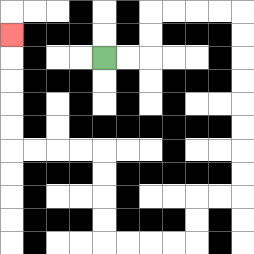{'start': '[4, 2]', 'end': '[0, 1]', 'path_directions': 'R,R,U,U,R,R,R,R,D,D,D,D,D,D,D,D,L,L,D,D,L,L,L,L,U,U,U,U,L,L,L,L,U,U,U,U,U', 'path_coordinates': '[[4, 2], [5, 2], [6, 2], [6, 1], [6, 0], [7, 0], [8, 0], [9, 0], [10, 0], [10, 1], [10, 2], [10, 3], [10, 4], [10, 5], [10, 6], [10, 7], [10, 8], [9, 8], [8, 8], [8, 9], [8, 10], [7, 10], [6, 10], [5, 10], [4, 10], [4, 9], [4, 8], [4, 7], [4, 6], [3, 6], [2, 6], [1, 6], [0, 6], [0, 5], [0, 4], [0, 3], [0, 2], [0, 1]]'}